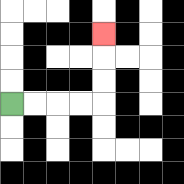{'start': '[0, 4]', 'end': '[4, 1]', 'path_directions': 'R,R,R,R,U,U,U', 'path_coordinates': '[[0, 4], [1, 4], [2, 4], [3, 4], [4, 4], [4, 3], [4, 2], [4, 1]]'}